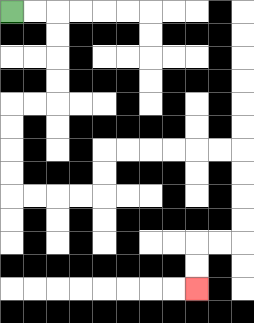{'start': '[0, 0]', 'end': '[8, 12]', 'path_directions': 'R,R,D,D,D,D,L,L,D,D,D,D,R,R,R,R,U,U,R,R,R,R,R,R,D,D,D,D,L,L,D,D', 'path_coordinates': '[[0, 0], [1, 0], [2, 0], [2, 1], [2, 2], [2, 3], [2, 4], [1, 4], [0, 4], [0, 5], [0, 6], [0, 7], [0, 8], [1, 8], [2, 8], [3, 8], [4, 8], [4, 7], [4, 6], [5, 6], [6, 6], [7, 6], [8, 6], [9, 6], [10, 6], [10, 7], [10, 8], [10, 9], [10, 10], [9, 10], [8, 10], [8, 11], [8, 12]]'}